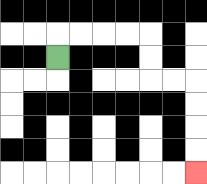{'start': '[2, 2]', 'end': '[8, 7]', 'path_directions': 'U,R,R,R,R,D,D,R,R,D,D,D,D', 'path_coordinates': '[[2, 2], [2, 1], [3, 1], [4, 1], [5, 1], [6, 1], [6, 2], [6, 3], [7, 3], [8, 3], [8, 4], [8, 5], [8, 6], [8, 7]]'}